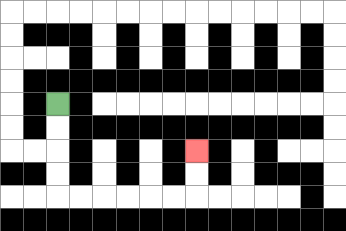{'start': '[2, 4]', 'end': '[8, 6]', 'path_directions': 'D,D,D,D,R,R,R,R,R,R,U,U', 'path_coordinates': '[[2, 4], [2, 5], [2, 6], [2, 7], [2, 8], [3, 8], [4, 8], [5, 8], [6, 8], [7, 8], [8, 8], [8, 7], [8, 6]]'}